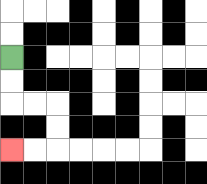{'start': '[0, 2]', 'end': '[0, 6]', 'path_directions': 'D,D,R,R,D,D,L,L', 'path_coordinates': '[[0, 2], [0, 3], [0, 4], [1, 4], [2, 4], [2, 5], [2, 6], [1, 6], [0, 6]]'}